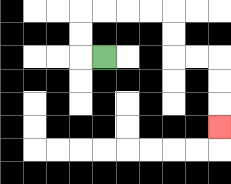{'start': '[4, 2]', 'end': '[9, 5]', 'path_directions': 'L,U,U,R,R,R,R,D,D,R,R,D,D,D', 'path_coordinates': '[[4, 2], [3, 2], [3, 1], [3, 0], [4, 0], [5, 0], [6, 0], [7, 0], [7, 1], [7, 2], [8, 2], [9, 2], [9, 3], [9, 4], [9, 5]]'}